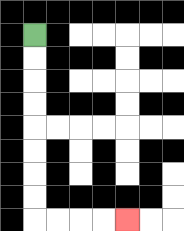{'start': '[1, 1]', 'end': '[5, 9]', 'path_directions': 'D,D,D,D,D,D,D,D,R,R,R,R', 'path_coordinates': '[[1, 1], [1, 2], [1, 3], [1, 4], [1, 5], [1, 6], [1, 7], [1, 8], [1, 9], [2, 9], [3, 9], [4, 9], [5, 9]]'}